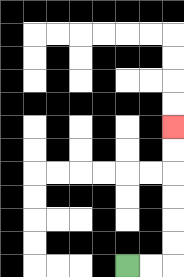{'start': '[5, 11]', 'end': '[7, 5]', 'path_directions': 'R,R,U,U,U,U,U,U', 'path_coordinates': '[[5, 11], [6, 11], [7, 11], [7, 10], [7, 9], [7, 8], [7, 7], [7, 6], [7, 5]]'}